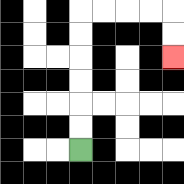{'start': '[3, 6]', 'end': '[7, 2]', 'path_directions': 'U,U,U,U,U,U,R,R,R,R,D,D', 'path_coordinates': '[[3, 6], [3, 5], [3, 4], [3, 3], [3, 2], [3, 1], [3, 0], [4, 0], [5, 0], [6, 0], [7, 0], [7, 1], [7, 2]]'}